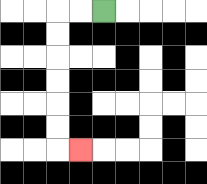{'start': '[4, 0]', 'end': '[3, 6]', 'path_directions': 'L,L,D,D,D,D,D,D,R', 'path_coordinates': '[[4, 0], [3, 0], [2, 0], [2, 1], [2, 2], [2, 3], [2, 4], [2, 5], [2, 6], [3, 6]]'}